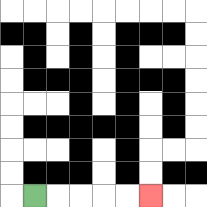{'start': '[1, 8]', 'end': '[6, 8]', 'path_directions': 'R,R,R,R,R', 'path_coordinates': '[[1, 8], [2, 8], [3, 8], [4, 8], [5, 8], [6, 8]]'}